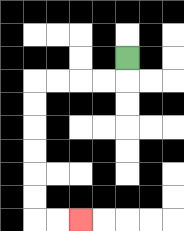{'start': '[5, 2]', 'end': '[3, 9]', 'path_directions': 'D,L,L,L,L,D,D,D,D,D,D,R,R', 'path_coordinates': '[[5, 2], [5, 3], [4, 3], [3, 3], [2, 3], [1, 3], [1, 4], [1, 5], [1, 6], [1, 7], [1, 8], [1, 9], [2, 9], [3, 9]]'}